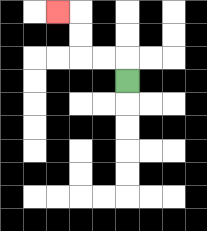{'start': '[5, 3]', 'end': '[2, 0]', 'path_directions': 'U,L,L,U,U,L', 'path_coordinates': '[[5, 3], [5, 2], [4, 2], [3, 2], [3, 1], [3, 0], [2, 0]]'}